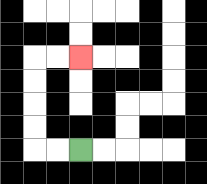{'start': '[3, 6]', 'end': '[3, 2]', 'path_directions': 'L,L,U,U,U,U,R,R', 'path_coordinates': '[[3, 6], [2, 6], [1, 6], [1, 5], [1, 4], [1, 3], [1, 2], [2, 2], [3, 2]]'}